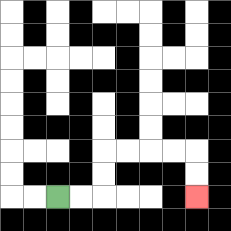{'start': '[2, 8]', 'end': '[8, 8]', 'path_directions': 'R,R,U,U,R,R,R,R,D,D', 'path_coordinates': '[[2, 8], [3, 8], [4, 8], [4, 7], [4, 6], [5, 6], [6, 6], [7, 6], [8, 6], [8, 7], [8, 8]]'}